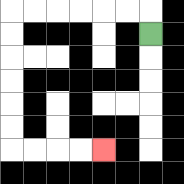{'start': '[6, 1]', 'end': '[4, 6]', 'path_directions': 'U,L,L,L,L,L,L,D,D,D,D,D,D,R,R,R,R', 'path_coordinates': '[[6, 1], [6, 0], [5, 0], [4, 0], [3, 0], [2, 0], [1, 0], [0, 0], [0, 1], [0, 2], [0, 3], [0, 4], [0, 5], [0, 6], [1, 6], [2, 6], [3, 6], [4, 6]]'}